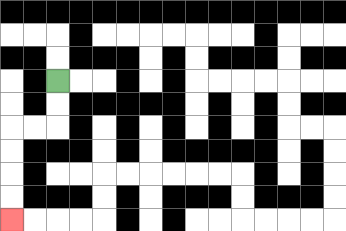{'start': '[2, 3]', 'end': '[0, 9]', 'path_directions': 'D,D,L,L,D,D,D,D', 'path_coordinates': '[[2, 3], [2, 4], [2, 5], [1, 5], [0, 5], [0, 6], [0, 7], [0, 8], [0, 9]]'}